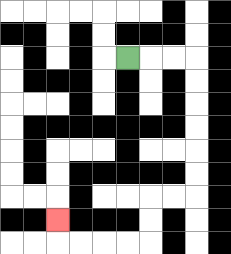{'start': '[5, 2]', 'end': '[2, 9]', 'path_directions': 'R,R,R,D,D,D,D,D,D,L,L,D,D,L,L,L,L,U', 'path_coordinates': '[[5, 2], [6, 2], [7, 2], [8, 2], [8, 3], [8, 4], [8, 5], [8, 6], [8, 7], [8, 8], [7, 8], [6, 8], [6, 9], [6, 10], [5, 10], [4, 10], [3, 10], [2, 10], [2, 9]]'}